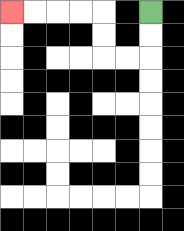{'start': '[6, 0]', 'end': '[0, 0]', 'path_directions': 'D,D,L,L,U,U,L,L,L,L', 'path_coordinates': '[[6, 0], [6, 1], [6, 2], [5, 2], [4, 2], [4, 1], [4, 0], [3, 0], [2, 0], [1, 0], [0, 0]]'}